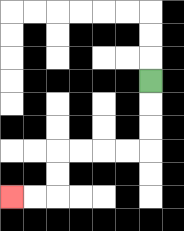{'start': '[6, 3]', 'end': '[0, 8]', 'path_directions': 'D,D,D,L,L,L,L,D,D,L,L', 'path_coordinates': '[[6, 3], [6, 4], [6, 5], [6, 6], [5, 6], [4, 6], [3, 6], [2, 6], [2, 7], [2, 8], [1, 8], [0, 8]]'}